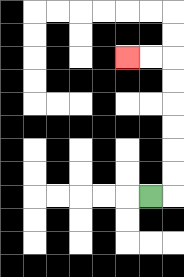{'start': '[6, 8]', 'end': '[5, 2]', 'path_directions': 'R,U,U,U,U,U,U,L,L', 'path_coordinates': '[[6, 8], [7, 8], [7, 7], [7, 6], [7, 5], [7, 4], [7, 3], [7, 2], [6, 2], [5, 2]]'}